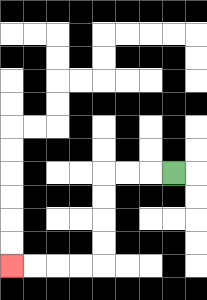{'start': '[7, 7]', 'end': '[0, 11]', 'path_directions': 'L,L,L,D,D,D,D,L,L,L,L', 'path_coordinates': '[[7, 7], [6, 7], [5, 7], [4, 7], [4, 8], [4, 9], [4, 10], [4, 11], [3, 11], [2, 11], [1, 11], [0, 11]]'}